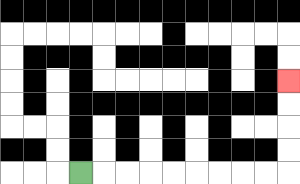{'start': '[3, 7]', 'end': '[12, 3]', 'path_directions': 'R,R,R,R,R,R,R,R,R,U,U,U,U', 'path_coordinates': '[[3, 7], [4, 7], [5, 7], [6, 7], [7, 7], [8, 7], [9, 7], [10, 7], [11, 7], [12, 7], [12, 6], [12, 5], [12, 4], [12, 3]]'}